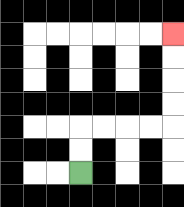{'start': '[3, 7]', 'end': '[7, 1]', 'path_directions': 'U,U,R,R,R,R,U,U,U,U', 'path_coordinates': '[[3, 7], [3, 6], [3, 5], [4, 5], [5, 5], [6, 5], [7, 5], [7, 4], [7, 3], [7, 2], [7, 1]]'}